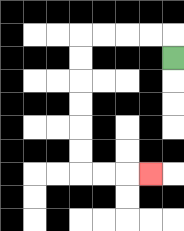{'start': '[7, 2]', 'end': '[6, 7]', 'path_directions': 'U,L,L,L,L,D,D,D,D,D,D,R,R,R', 'path_coordinates': '[[7, 2], [7, 1], [6, 1], [5, 1], [4, 1], [3, 1], [3, 2], [3, 3], [3, 4], [3, 5], [3, 6], [3, 7], [4, 7], [5, 7], [6, 7]]'}